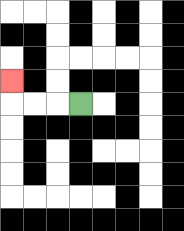{'start': '[3, 4]', 'end': '[0, 3]', 'path_directions': 'L,L,L,U', 'path_coordinates': '[[3, 4], [2, 4], [1, 4], [0, 4], [0, 3]]'}